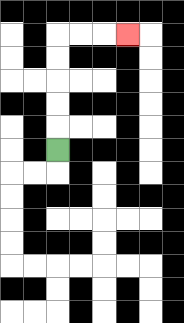{'start': '[2, 6]', 'end': '[5, 1]', 'path_directions': 'U,U,U,U,U,R,R,R', 'path_coordinates': '[[2, 6], [2, 5], [2, 4], [2, 3], [2, 2], [2, 1], [3, 1], [4, 1], [5, 1]]'}